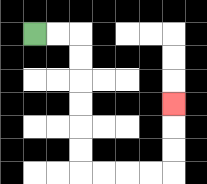{'start': '[1, 1]', 'end': '[7, 4]', 'path_directions': 'R,R,D,D,D,D,D,D,R,R,R,R,U,U,U', 'path_coordinates': '[[1, 1], [2, 1], [3, 1], [3, 2], [3, 3], [3, 4], [3, 5], [3, 6], [3, 7], [4, 7], [5, 7], [6, 7], [7, 7], [7, 6], [7, 5], [7, 4]]'}